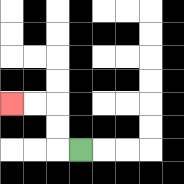{'start': '[3, 6]', 'end': '[0, 4]', 'path_directions': 'L,U,U,L,L', 'path_coordinates': '[[3, 6], [2, 6], [2, 5], [2, 4], [1, 4], [0, 4]]'}